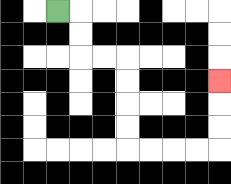{'start': '[2, 0]', 'end': '[9, 3]', 'path_directions': 'R,D,D,R,R,D,D,D,D,R,R,R,R,U,U,U', 'path_coordinates': '[[2, 0], [3, 0], [3, 1], [3, 2], [4, 2], [5, 2], [5, 3], [5, 4], [5, 5], [5, 6], [6, 6], [7, 6], [8, 6], [9, 6], [9, 5], [9, 4], [9, 3]]'}